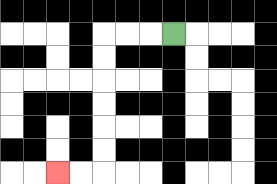{'start': '[7, 1]', 'end': '[2, 7]', 'path_directions': 'L,L,L,D,D,D,D,D,D,L,L', 'path_coordinates': '[[7, 1], [6, 1], [5, 1], [4, 1], [4, 2], [4, 3], [4, 4], [4, 5], [4, 6], [4, 7], [3, 7], [2, 7]]'}